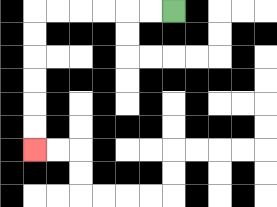{'start': '[7, 0]', 'end': '[1, 6]', 'path_directions': 'L,L,L,L,L,L,D,D,D,D,D,D', 'path_coordinates': '[[7, 0], [6, 0], [5, 0], [4, 0], [3, 0], [2, 0], [1, 0], [1, 1], [1, 2], [1, 3], [1, 4], [1, 5], [1, 6]]'}